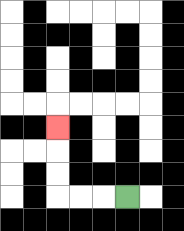{'start': '[5, 8]', 'end': '[2, 5]', 'path_directions': 'L,L,L,U,U,U', 'path_coordinates': '[[5, 8], [4, 8], [3, 8], [2, 8], [2, 7], [2, 6], [2, 5]]'}